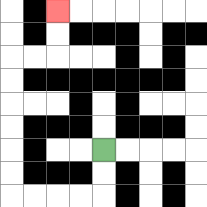{'start': '[4, 6]', 'end': '[2, 0]', 'path_directions': 'D,D,L,L,L,L,U,U,U,U,U,U,R,R,U,U', 'path_coordinates': '[[4, 6], [4, 7], [4, 8], [3, 8], [2, 8], [1, 8], [0, 8], [0, 7], [0, 6], [0, 5], [0, 4], [0, 3], [0, 2], [1, 2], [2, 2], [2, 1], [2, 0]]'}